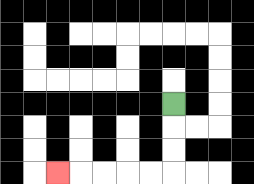{'start': '[7, 4]', 'end': '[2, 7]', 'path_directions': 'D,D,D,L,L,L,L,L', 'path_coordinates': '[[7, 4], [7, 5], [7, 6], [7, 7], [6, 7], [5, 7], [4, 7], [3, 7], [2, 7]]'}